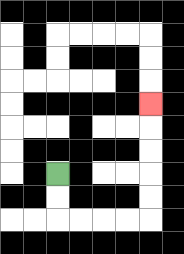{'start': '[2, 7]', 'end': '[6, 4]', 'path_directions': 'D,D,R,R,R,R,U,U,U,U,U', 'path_coordinates': '[[2, 7], [2, 8], [2, 9], [3, 9], [4, 9], [5, 9], [6, 9], [6, 8], [6, 7], [6, 6], [6, 5], [6, 4]]'}